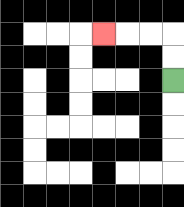{'start': '[7, 3]', 'end': '[4, 1]', 'path_directions': 'U,U,L,L,L', 'path_coordinates': '[[7, 3], [7, 2], [7, 1], [6, 1], [5, 1], [4, 1]]'}